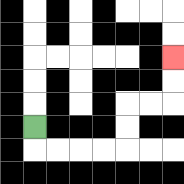{'start': '[1, 5]', 'end': '[7, 2]', 'path_directions': 'D,R,R,R,R,U,U,R,R,U,U', 'path_coordinates': '[[1, 5], [1, 6], [2, 6], [3, 6], [4, 6], [5, 6], [5, 5], [5, 4], [6, 4], [7, 4], [7, 3], [7, 2]]'}